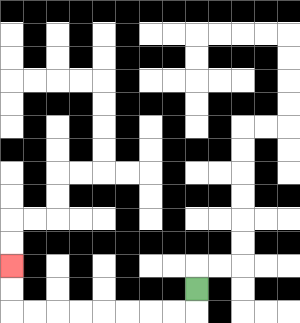{'start': '[8, 12]', 'end': '[0, 11]', 'path_directions': 'D,L,L,L,L,L,L,L,L,U,U', 'path_coordinates': '[[8, 12], [8, 13], [7, 13], [6, 13], [5, 13], [4, 13], [3, 13], [2, 13], [1, 13], [0, 13], [0, 12], [0, 11]]'}